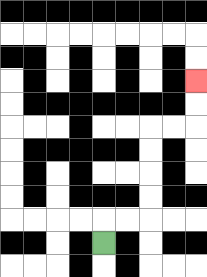{'start': '[4, 10]', 'end': '[8, 3]', 'path_directions': 'U,R,R,U,U,U,U,R,R,U,U', 'path_coordinates': '[[4, 10], [4, 9], [5, 9], [6, 9], [6, 8], [6, 7], [6, 6], [6, 5], [7, 5], [8, 5], [8, 4], [8, 3]]'}